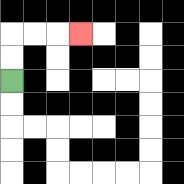{'start': '[0, 3]', 'end': '[3, 1]', 'path_directions': 'U,U,R,R,R', 'path_coordinates': '[[0, 3], [0, 2], [0, 1], [1, 1], [2, 1], [3, 1]]'}